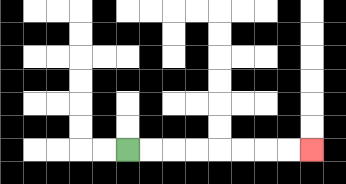{'start': '[5, 6]', 'end': '[13, 6]', 'path_directions': 'R,R,R,R,R,R,R,R', 'path_coordinates': '[[5, 6], [6, 6], [7, 6], [8, 6], [9, 6], [10, 6], [11, 6], [12, 6], [13, 6]]'}